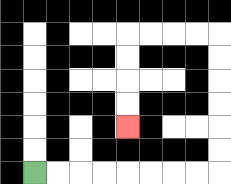{'start': '[1, 7]', 'end': '[5, 5]', 'path_directions': 'R,R,R,R,R,R,R,R,U,U,U,U,U,U,L,L,L,L,D,D,D,D', 'path_coordinates': '[[1, 7], [2, 7], [3, 7], [4, 7], [5, 7], [6, 7], [7, 7], [8, 7], [9, 7], [9, 6], [9, 5], [9, 4], [9, 3], [9, 2], [9, 1], [8, 1], [7, 1], [6, 1], [5, 1], [5, 2], [5, 3], [5, 4], [5, 5]]'}